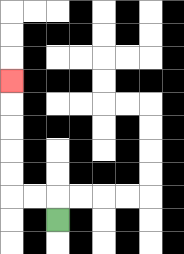{'start': '[2, 9]', 'end': '[0, 3]', 'path_directions': 'U,L,L,U,U,U,U,U', 'path_coordinates': '[[2, 9], [2, 8], [1, 8], [0, 8], [0, 7], [0, 6], [0, 5], [0, 4], [0, 3]]'}